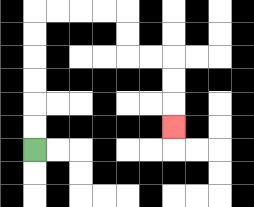{'start': '[1, 6]', 'end': '[7, 5]', 'path_directions': 'U,U,U,U,U,U,R,R,R,R,D,D,R,R,D,D,D', 'path_coordinates': '[[1, 6], [1, 5], [1, 4], [1, 3], [1, 2], [1, 1], [1, 0], [2, 0], [3, 0], [4, 0], [5, 0], [5, 1], [5, 2], [6, 2], [7, 2], [7, 3], [7, 4], [7, 5]]'}